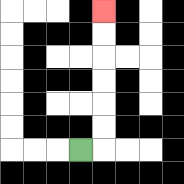{'start': '[3, 6]', 'end': '[4, 0]', 'path_directions': 'R,U,U,U,U,U,U', 'path_coordinates': '[[3, 6], [4, 6], [4, 5], [4, 4], [4, 3], [4, 2], [4, 1], [4, 0]]'}